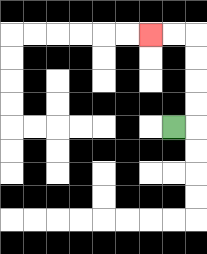{'start': '[7, 5]', 'end': '[6, 1]', 'path_directions': 'R,U,U,U,U,L,L', 'path_coordinates': '[[7, 5], [8, 5], [8, 4], [8, 3], [8, 2], [8, 1], [7, 1], [6, 1]]'}